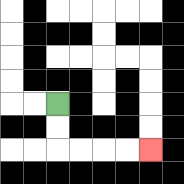{'start': '[2, 4]', 'end': '[6, 6]', 'path_directions': 'D,D,R,R,R,R', 'path_coordinates': '[[2, 4], [2, 5], [2, 6], [3, 6], [4, 6], [5, 6], [6, 6]]'}